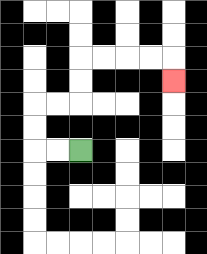{'start': '[3, 6]', 'end': '[7, 3]', 'path_directions': 'L,L,U,U,R,R,U,U,R,R,R,R,D', 'path_coordinates': '[[3, 6], [2, 6], [1, 6], [1, 5], [1, 4], [2, 4], [3, 4], [3, 3], [3, 2], [4, 2], [5, 2], [6, 2], [7, 2], [7, 3]]'}